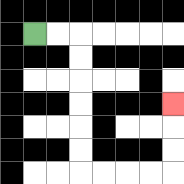{'start': '[1, 1]', 'end': '[7, 4]', 'path_directions': 'R,R,D,D,D,D,D,D,R,R,R,R,U,U,U', 'path_coordinates': '[[1, 1], [2, 1], [3, 1], [3, 2], [3, 3], [3, 4], [3, 5], [3, 6], [3, 7], [4, 7], [5, 7], [6, 7], [7, 7], [7, 6], [7, 5], [7, 4]]'}